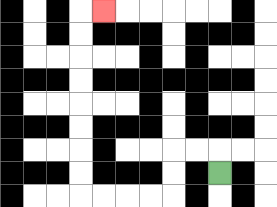{'start': '[9, 7]', 'end': '[4, 0]', 'path_directions': 'U,L,L,D,D,L,L,L,L,U,U,U,U,U,U,U,U,R', 'path_coordinates': '[[9, 7], [9, 6], [8, 6], [7, 6], [7, 7], [7, 8], [6, 8], [5, 8], [4, 8], [3, 8], [3, 7], [3, 6], [3, 5], [3, 4], [3, 3], [3, 2], [3, 1], [3, 0], [4, 0]]'}